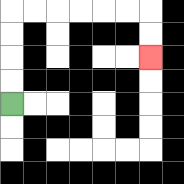{'start': '[0, 4]', 'end': '[6, 2]', 'path_directions': 'U,U,U,U,R,R,R,R,R,R,D,D', 'path_coordinates': '[[0, 4], [0, 3], [0, 2], [0, 1], [0, 0], [1, 0], [2, 0], [3, 0], [4, 0], [5, 0], [6, 0], [6, 1], [6, 2]]'}